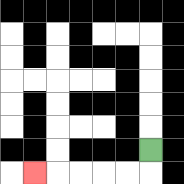{'start': '[6, 6]', 'end': '[1, 7]', 'path_directions': 'D,L,L,L,L,L', 'path_coordinates': '[[6, 6], [6, 7], [5, 7], [4, 7], [3, 7], [2, 7], [1, 7]]'}